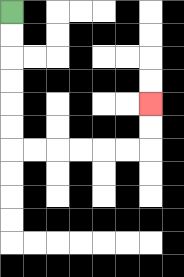{'start': '[0, 0]', 'end': '[6, 4]', 'path_directions': 'D,D,D,D,D,D,R,R,R,R,R,R,U,U', 'path_coordinates': '[[0, 0], [0, 1], [0, 2], [0, 3], [0, 4], [0, 5], [0, 6], [1, 6], [2, 6], [3, 6], [4, 6], [5, 6], [6, 6], [6, 5], [6, 4]]'}